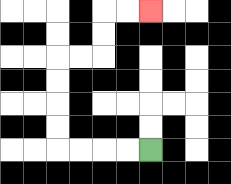{'start': '[6, 6]', 'end': '[6, 0]', 'path_directions': 'L,L,L,L,U,U,U,U,R,R,U,U,R,R', 'path_coordinates': '[[6, 6], [5, 6], [4, 6], [3, 6], [2, 6], [2, 5], [2, 4], [2, 3], [2, 2], [3, 2], [4, 2], [4, 1], [4, 0], [5, 0], [6, 0]]'}